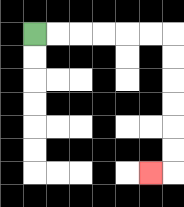{'start': '[1, 1]', 'end': '[6, 7]', 'path_directions': 'R,R,R,R,R,R,D,D,D,D,D,D,L', 'path_coordinates': '[[1, 1], [2, 1], [3, 1], [4, 1], [5, 1], [6, 1], [7, 1], [7, 2], [7, 3], [7, 4], [7, 5], [7, 6], [7, 7], [6, 7]]'}